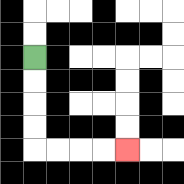{'start': '[1, 2]', 'end': '[5, 6]', 'path_directions': 'D,D,D,D,R,R,R,R', 'path_coordinates': '[[1, 2], [1, 3], [1, 4], [1, 5], [1, 6], [2, 6], [3, 6], [4, 6], [5, 6]]'}